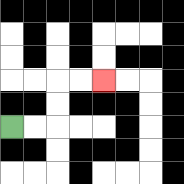{'start': '[0, 5]', 'end': '[4, 3]', 'path_directions': 'R,R,U,U,R,R', 'path_coordinates': '[[0, 5], [1, 5], [2, 5], [2, 4], [2, 3], [3, 3], [4, 3]]'}